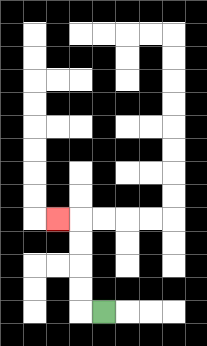{'start': '[4, 13]', 'end': '[2, 9]', 'path_directions': 'L,U,U,U,U,L', 'path_coordinates': '[[4, 13], [3, 13], [3, 12], [3, 11], [3, 10], [3, 9], [2, 9]]'}